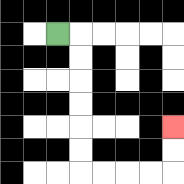{'start': '[2, 1]', 'end': '[7, 5]', 'path_directions': 'R,D,D,D,D,D,D,R,R,R,R,U,U', 'path_coordinates': '[[2, 1], [3, 1], [3, 2], [3, 3], [3, 4], [3, 5], [3, 6], [3, 7], [4, 7], [5, 7], [6, 7], [7, 7], [7, 6], [7, 5]]'}